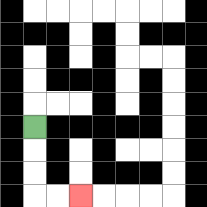{'start': '[1, 5]', 'end': '[3, 8]', 'path_directions': 'D,D,D,R,R', 'path_coordinates': '[[1, 5], [1, 6], [1, 7], [1, 8], [2, 8], [3, 8]]'}